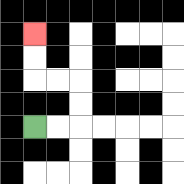{'start': '[1, 5]', 'end': '[1, 1]', 'path_directions': 'R,R,U,U,L,L,U,U', 'path_coordinates': '[[1, 5], [2, 5], [3, 5], [3, 4], [3, 3], [2, 3], [1, 3], [1, 2], [1, 1]]'}